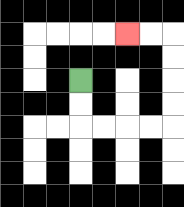{'start': '[3, 3]', 'end': '[5, 1]', 'path_directions': 'D,D,R,R,R,R,U,U,U,U,L,L', 'path_coordinates': '[[3, 3], [3, 4], [3, 5], [4, 5], [5, 5], [6, 5], [7, 5], [7, 4], [7, 3], [7, 2], [7, 1], [6, 1], [5, 1]]'}